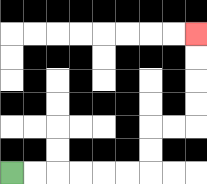{'start': '[0, 7]', 'end': '[8, 1]', 'path_directions': 'R,R,R,R,R,R,U,U,R,R,U,U,U,U', 'path_coordinates': '[[0, 7], [1, 7], [2, 7], [3, 7], [4, 7], [5, 7], [6, 7], [6, 6], [6, 5], [7, 5], [8, 5], [8, 4], [8, 3], [8, 2], [8, 1]]'}